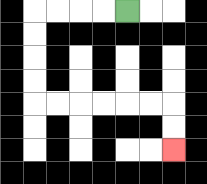{'start': '[5, 0]', 'end': '[7, 6]', 'path_directions': 'L,L,L,L,D,D,D,D,R,R,R,R,R,R,D,D', 'path_coordinates': '[[5, 0], [4, 0], [3, 0], [2, 0], [1, 0], [1, 1], [1, 2], [1, 3], [1, 4], [2, 4], [3, 4], [4, 4], [5, 4], [6, 4], [7, 4], [7, 5], [7, 6]]'}